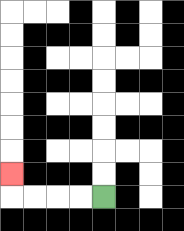{'start': '[4, 8]', 'end': '[0, 7]', 'path_directions': 'L,L,L,L,U', 'path_coordinates': '[[4, 8], [3, 8], [2, 8], [1, 8], [0, 8], [0, 7]]'}